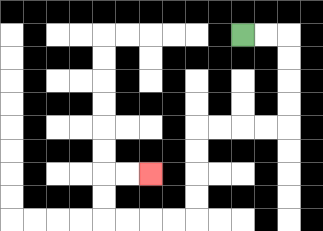{'start': '[10, 1]', 'end': '[6, 7]', 'path_directions': 'R,R,D,D,D,D,L,L,L,L,D,D,D,D,L,L,L,L,U,U,R,R', 'path_coordinates': '[[10, 1], [11, 1], [12, 1], [12, 2], [12, 3], [12, 4], [12, 5], [11, 5], [10, 5], [9, 5], [8, 5], [8, 6], [8, 7], [8, 8], [8, 9], [7, 9], [6, 9], [5, 9], [4, 9], [4, 8], [4, 7], [5, 7], [6, 7]]'}